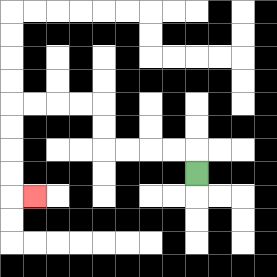{'start': '[8, 7]', 'end': '[1, 8]', 'path_directions': 'U,L,L,L,L,U,U,L,L,L,L,D,D,D,D,R', 'path_coordinates': '[[8, 7], [8, 6], [7, 6], [6, 6], [5, 6], [4, 6], [4, 5], [4, 4], [3, 4], [2, 4], [1, 4], [0, 4], [0, 5], [0, 6], [0, 7], [0, 8], [1, 8]]'}